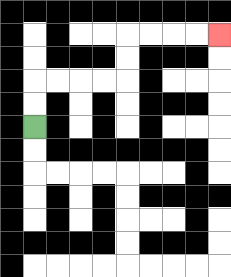{'start': '[1, 5]', 'end': '[9, 1]', 'path_directions': 'U,U,R,R,R,R,U,U,R,R,R,R', 'path_coordinates': '[[1, 5], [1, 4], [1, 3], [2, 3], [3, 3], [4, 3], [5, 3], [5, 2], [5, 1], [6, 1], [7, 1], [8, 1], [9, 1]]'}